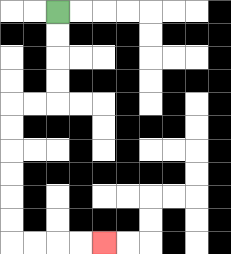{'start': '[2, 0]', 'end': '[4, 10]', 'path_directions': 'D,D,D,D,L,L,D,D,D,D,D,D,R,R,R,R', 'path_coordinates': '[[2, 0], [2, 1], [2, 2], [2, 3], [2, 4], [1, 4], [0, 4], [0, 5], [0, 6], [0, 7], [0, 8], [0, 9], [0, 10], [1, 10], [2, 10], [3, 10], [4, 10]]'}